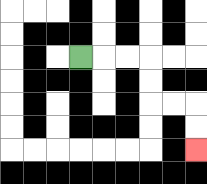{'start': '[3, 2]', 'end': '[8, 6]', 'path_directions': 'R,R,R,D,D,R,R,D,D', 'path_coordinates': '[[3, 2], [4, 2], [5, 2], [6, 2], [6, 3], [6, 4], [7, 4], [8, 4], [8, 5], [8, 6]]'}